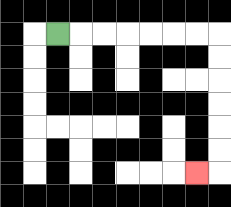{'start': '[2, 1]', 'end': '[8, 7]', 'path_directions': 'R,R,R,R,R,R,R,D,D,D,D,D,D,L', 'path_coordinates': '[[2, 1], [3, 1], [4, 1], [5, 1], [6, 1], [7, 1], [8, 1], [9, 1], [9, 2], [9, 3], [9, 4], [9, 5], [9, 6], [9, 7], [8, 7]]'}